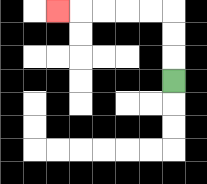{'start': '[7, 3]', 'end': '[2, 0]', 'path_directions': 'U,U,U,L,L,L,L,L', 'path_coordinates': '[[7, 3], [7, 2], [7, 1], [7, 0], [6, 0], [5, 0], [4, 0], [3, 0], [2, 0]]'}